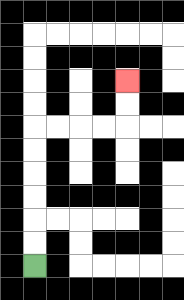{'start': '[1, 11]', 'end': '[5, 3]', 'path_directions': 'U,U,U,U,U,U,R,R,R,R,U,U', 'path_coordinates': '[[1, 11], [1, 10], [1, 9], [1, 8], [1, 7], [1, 6], [1, 5], [2, 5], [3, 5], [4, 5], [5, 5], [5, 4], [5, 3]]'}